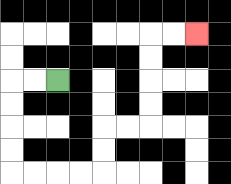{'start': '[2, 3]', 'end': '[8, 1]', 'path_directions': 'L,L,D,D,D,D,R,R,R,R,U,U,R,R,U,U,U,U,R,R', 'path_coordinates': '[[2, 3], [1, 3], [0, 3], [0, 4], [0, 5], [0, 6], [0, 7], [1, 7], [2, 7], [3, 7], [4, 7], [4, 6], [4, 5], [5, 5], [6, 5], [6, 4], [6, 3], [6, 2], [6, 1], [7, 1], [8, 1]]'}